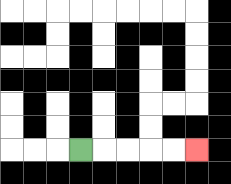{'start': '[3, 6]', 'end': '[8, 6]', 'path_directions': 'R,R,R,R,R', 'path_coordinates': '[[3, 6], [4, 6], [5, 6], [6, 6], [7, 6], [8, 6]]'}